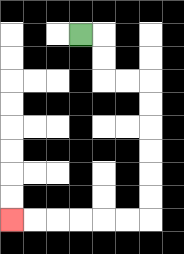{'start': '[3, 1]', 'end': '[0, 9]', 'path_directions': 'R,D,D,R,R,D,D,D,D,D,D,L,L,L,L,L,L', 'path_coordinates': '[[3, 1], [4, 1], [4, 2], [4, 3], [5, 3], [6, 3], [6, 4], [6, 5], [6, 6], [6, 7], [6, 8], [6, 9], [5, 9], [4, 9], [3, 9], [2, 9], [1, 9], [0, 9]]'}